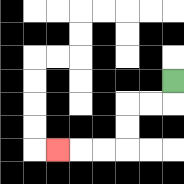{'start': '[7, 3]', 'end': '[2, 6]', 'path_directions': 'D,L,L,D,D,L,L,L', 'path_coordinates': '[[7, 3], [7, 4], [6, 4], [5, 4], [5, 5], [5, 6], [4, 6], [3, 6], [2, 6]]'}